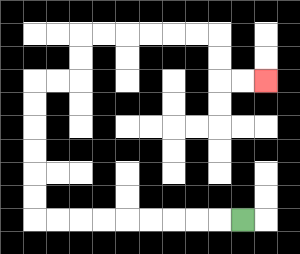{'start': '[10, 9]', 'end': '[11, 3]', 'path_directions': 'L,L,L,L,L,L,L,L,L,U,U,U,U,U,U,R,R,U,U,R,R,R,R,R,R,D,D,R,R', 'path_coordinates': '[[10, 9], [9, 9], [8, 9], [7, 9], [6, 9], [5, 9], [4, 9], [3, 9], [2, 9], [1, 9], [1, 8], [1, 7], [1, 6], [1, 5], [1, 4], [1, 3], [2, 3], [3, 3], [3, 2], [3, 1], [4, 1], [5, 1], [6, 1], [7, 1], [8, 1], [9, 1], [9, 2], [9, 3], [10, 3], [11, 3]]'}